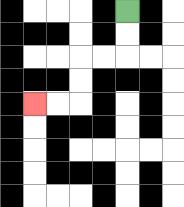{'start': '[5, 0]', 'end': '[1, 4]', 'path_directions': 'D,D,L,L,D,D,L,L', 'path_coordinates': '[[5, 0], [5, 1], [5, 2], [4, 2], [3, 2], [3, 3], [3, 4], [2, 4], [1, 4]]'}